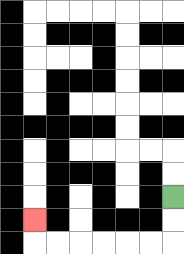{'start': '[7, 8]', 'end': '[1, 9]', 'path_directions': 'D,D,L,L,L,L,L,L,U', 'path_coordinates': '[[7, 8], [7, 9], [7, 10], [6, 10], [5, 10], [4, 10], [3, 10], [2, 10], [1, 10], [1, 9]]'}